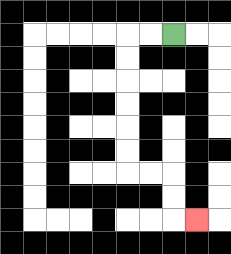{'start': '[7, 1]', 'end': '[8, 9]', 'path_directions': 'L,L,D,D,D,D,D,D,R,R,D,D,R', 'path_coordinates': '[[7, 1], [6, 1], [5, 1], [5, 2], [5, 3], [5, 4], [5, 5], [5, 6], [5, 7], [6, 7], [7, 7], [7, 8], [7, 9], [8, 9]]'}